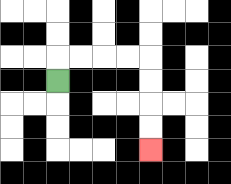{'start': '[2, 3]', 'end': '[6, 6]', 'path_directions': 'U,R,R,R,R,D,D,D,D', 'path_coordinates': '[[2, 3], [2, 2], [3, 2], [4, 2], [5, 2], [6, 2], [6, 3], [6, 4], [6, 5], [6, 6]]'}